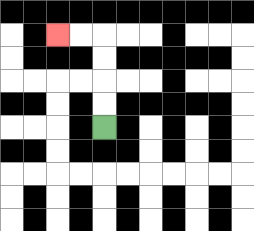{'start': '[4, 5]', 'end': '[2, 1]', 'path_directions': 'U,U,U,U,L,L', 'path_coordinates': '[[4, 5], [4, 4], [4, 3], [4, 2], [4, 1], [3, 1], [2, 1]]'}